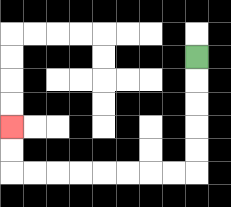{'start': '[8, 2]', 'end': '[0, 5]', 'path_directions': 'D,D,D,D,D,L,L,L,L,L,L,L,L,U,U', 'path_coordinates': '[[8, 2], [8, 3], [8, 4], [8, 5], [8, 6], [8, 7], [7, 7], [6, 7], [5, 7], [4, 7], [3, 7], [2, 7], [1, 7], [0, 7], [0, 6], [0, 5]]'}